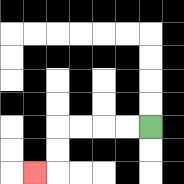{'start': '[6, 5]', 'end': '[1, 7]', 'path_directions': 'L,L,L,L,D,D,L', 'path_coordinates': '[[6, 5], [5, 5], [4, 5], [3, 5], [2, 5], [2, 6], [2, 7], [1, 7]]'}